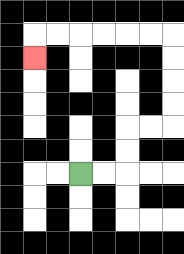{'start': '[3, 7]', 'end': '[1, 2]', 'path_directions': 'R,R,U,U,R,R,U,U,U,U,L,L,L,L,L,L,D', 'path_coordinates': '[[3, 7], [4, 7], [5, 7], [5, 6], [5, 5], [6, 5], [7, 5], [7, 4], [7, 3], [7, 2], [7, 1], [6, 1], [5, 1], [4, 1], [3, 1], [2, 1], [1, 1], [1, 2]]'}